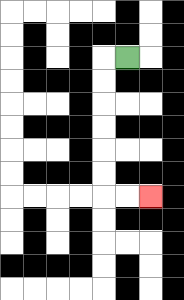{'start': '[5, 2]', 'end': '[6, 8]', 'path_directions': 'L,D,D,D,D,D,D,R,R', 'path_coordinates': '[[5, 2], [4, 2], [4, 3], [4, 4], [4, 5], [4, 6], [4, 7], [4, 8], [5, 8], [6, 8]]'}